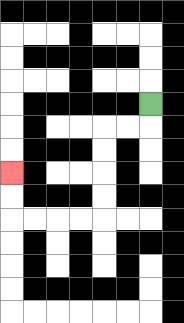{'start': '[6, 4]', 'end': '[0, 7]', 'path_directions': 'D,L,L,D,D,D,D,L,L,L,L,U,U', 'path_coordinates': '[[6, 4], [6, 5], [5, 5], [4, 5], [4, 6], [4, 7], [4, 8], [4, 9], [3, 9], [2, 9], [1, 9], [0, 9], [0, 8], [0, 7]]'}